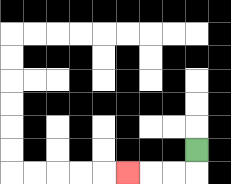{'start': '[8, 6]', 'end': '[5, 7]', 'path_directions': 'D,L,L,L', 'path_coordinates': '[[8, 6], [8, 7], [7, 7], [6, 7], [5, 7]]'}